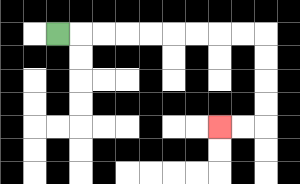{'start': '[2, 1]', 'end': '[9, 5]', 'path_directions': 'R,R,R,R,R,R,R,R,R,D,D,D,D,L,L', 'path_coordinates': '[[2, 1], [3, 1], [4, 1], [5, 1], [6, 1], [7, 1], [8, 1], [9, 1], [10, 1], [11, 1], [11, 2], [11, 3], [11, 4], [11, 5], [10, 5], [9, 5]]'}